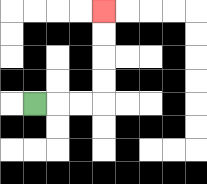{'start': '[1, 4]', 'end': '[4, 0]', 'path_directions': 'R,R,R,U,U,U,U', 'path_coordinates': '[[1, 4], [2, 4], [3, 4], [4, 4], [4, 3], [4, 2], [4, 1], [4, 0]]'}